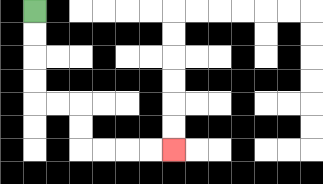{'start': '[1, 0]', 'end': '[7, 6]', 'path_directions': 'D,D,D,D,R,R,D,D,R,R,R,R', 'path_coordinates': '[[1, 0], [1, 1], [1, 2], [1, 3], [1, 4], [2, 4], [3, 4], [3, 5], [3, 6], [4, 6], [5, 6], [6, 6], [7, 6]]'}